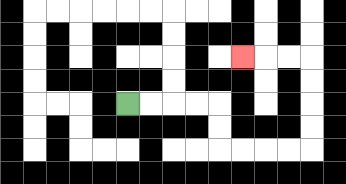{'start': '[5, 4]', 'end': '[10, 2]', 'path_directions': 'R,R,R,R,D,D,R,R,R,R,U,U,U,U,L,L,L', 'path_coordinates': '[[5, 4], [6, 4], [7, 4], [8, 4], [9, 4], [9, 5], [9, 6], [10, 6], [11, 6], [12, 6], [13, 6], [13, 5], [13, 4], [13, 3], [13, 2], [12, 2], [11, 2], [10, 2]]'}